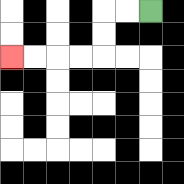{'start': '[6, 0]', 'end': '[0, 2]', 'path_directions': 'L,L,D,D,L,L,L,L', 'path_coordinates': '[[6, 0], [5, 0], [4, 0], [4, 1], [4, 2], [3, 2], [2, 2], [1, 2], [0, 2]]'}